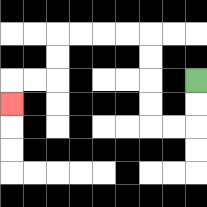{'start': '[8, 3]', 'end': '[0, 4]', 'path_directions': 'D,D,L,L,U,U,U,U,L,L,L,L,D,D,L,L,D', 'path_coordinates': '[[8, 3], [8, 4], [8, 5], [7, 5], [6, 5], [6, 4], [6, 3], [6, 2], [6, 1], [5, 1], [4, 1], [3, 1], [2, 1], [2, 2], [2, 3], [1, 3], [0, 3], [0, 4]]'}